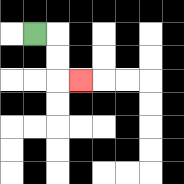{'start': '[1, 1]', 'end': '[3, 3]', 'path_directions': 'R,D,D,R', 'path_coordinates': '[[1, 1], [2, 1], [2, 2], [2, 3], [3, 3]]'}